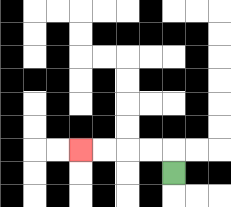{'start': '[7, 7]', 'end': '[3, 6]', 'path_directions': 'U,L,L,L,L', 'path_coordinates': '[[7, 7], [7, 6], [6, 6], [5, 6], [4, 6], [3, 6]]'}